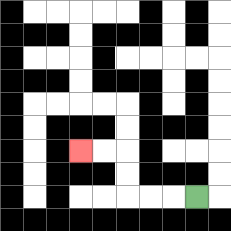{'start': '[8, 8]', 'end': '[3, 6]', 'path_directions': 'L,L,L,U,U,L,L', 'path_coordinates': '[[8, 8], [7, 8], [6, 8], [5, 8], [5, 7], [5, 6], [4, 6], [3, 6]]'}